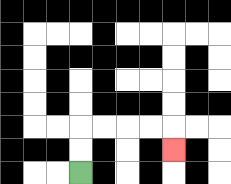{'start': '[3, 7]', 'end': '[7, 6]', 'path_directions': 'U,U,R,R,R,R,D', 'path_coordinates': '[[3, 7], [3, 6], [3, 5], [4, 5], [5, 5], [6, 5], [7, 5], [7, 6]]'}